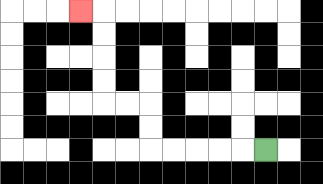{'start': '[11, 6]', 'end': '[3, 0]', 'path_directions': 'L,L,L,L,L,U,U,L,L,U,U,U,U,L', 'path_coordinates': '[[11, 6], [10, 6], [9, 6], [8, 6], [7, 6], [6, 6], [6, 5], [6, 4], [5, 4], [4, 4], [4, 3], [4, 2], [4, 1], [4, 0], [3, 0]]'}